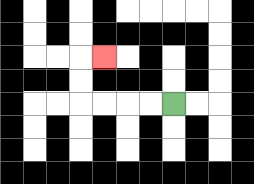{'start': '[7, 4]', 'end': '[4, 2]', 'path_directions': 'L,L,L,L,U,U,R', 'path_coordinates': '[[7, 4], [6, 4], [5, 4], [4, 4], [3, 4], [3, 3], [3, 2], [4, 2]]'}